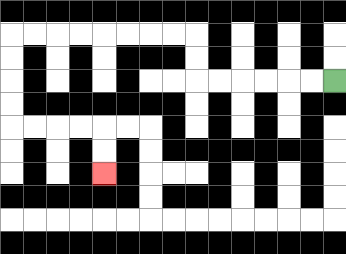{'start': '[14, 3]', 'end': '[4, 7]', 'path_directions': 'L,L,L,L,L,L,U,U,L,L,L,L,L,L,L,L,D,D,D,D,R,R,R,R,D,D', 'path_coordinates': '[[14, 3], [13, 3], [12, 3], [11, 3], [10, 3], [9, 3], [8, 3], [8, 2], [8, 1], [7, 1], [6, 1], [5, 1], [4, 1], [3, 1], [2, 1], [1, 1], [0, 1], [0, 2], [0, 3], [0, 4], [0, 5], [1, 5], [2, 5], [3, 5], [4, 5], [4, 6], [4, 7]]'}